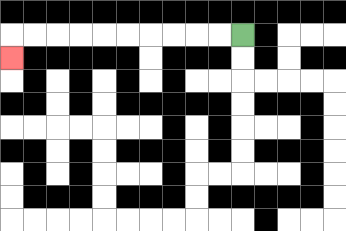{'start': '[10, 1]', 'end': '[0, 2]', 'path_directions': 'L,L,L,L,L,L,L,L,L,L,D', 'path_coordinates': '[[10, 1], [9, 1], [8, 1], [7, 1], [6, 1], [5, 1], [4, 1], [3, 1], [2, 1], [1, 1], [0, 1], [0, 2]]'}